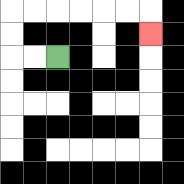{'start': '[2, 2]', 'end': '[6, 1]', 'path_directions': 'L,L,U,U,R,R,R,R,R,R,D', 'path_coordinates': '[[2, 2], [1, 2], [0, 2], [0, 1], [0, 0], [1, 0], [2, 0], [3, 0], [4, 0], [5, 0], [6, 0], [6, 1]]'}